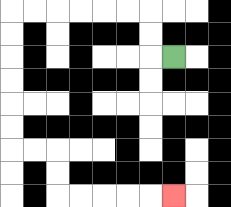{'start': '[7, 2]', 'end': '[7, 8]', 'path_directions': 'L,U,U,L,L,L,L,L,L,D,D,D,D,D,D,R,R,D,D,R,R,R,R,R', 'path_coordinates': '[[7, 2], [6, 2], [6, 1], [6, 0], [5, 0], [4, 0], [3, 0], [2, 0], [1, 0], [0, 0], [0, 1], [0, 2], [0, 3], [0, 4], [0, 5], [0, 6], [1, 6], [2, 6], [2, 7], [2, 8], [3, 8], [4, 8], [5, 8], [6, 8], [7, 8]]'}